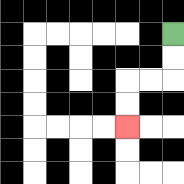{'start': '[7, 1]', 'end': '[5, 5]', 'path_directions': 'D,D,L,L,D,D', 'path_coordinates': '[[7, 1], [7, 2], [7, 3], [6, 3], [5, 3], [5, 4], [5, 5]]'}